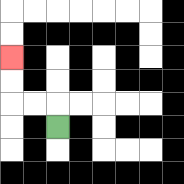{'start': '[2, 5]', 'end': '[0, 2]', 'path_directions': 'U,L,L,U,U', 'path_coordinates': '[[2, 5], [2, 4], [1, 4], [0, 4], [0, 3], [0, 2]]'}